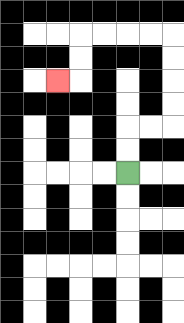{'start': '[5, 7]', 'end': '[2, 3]', 'path_directions': 'U,U,R,R,U,U,U,U,L,L,L,L,D,D,L', 'path_coordinates': '[[5, 7], [5, 6], [5, 5], [6, 5], [7, 5], [7, 4], [7, 3], [7, 2], [7, 1], [6, 1], [5, 1], [4, 1], [3, 1], [3, 2], [3, 3], [2, 3]]'}